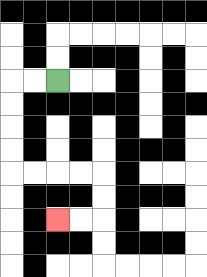{'start': '[2, 3]', 'end': '[2, 9]', 'path_directions': 'L,L,D,D,D,D,R,R,R,R,D,D,L,L', 'path_coordinates': '[[2, 3], [1, 3], [0, 3], [0, 4], [0, 5], [0, 6], [0, 7], [1, 7], [2, 7], [3, 7], [4, 7], [4, 8], [4, 9], [3, 9], [2, 9]]'}